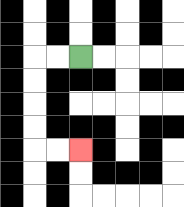{'start': '[3, 2]', 'end': '[3, 6]', 'path_directions': 'L,L,D,D,D,D,R,R', 'path_coordinates': '[[3, 2], [2, 2], [1, 2], [1, 3], [1, 4], [1, 5], [1, 6], [2, 6], [3, 6]]'}